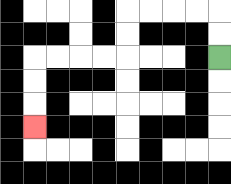{'start': '[9, 2]', 'end': '[1, 5]', 'path_directions': 'U,U,L,L,L,L,D,D,L,L,L,L,D,D,D', 'path_coordinates': '[[9, 2], [9, 1], [9, 0], [8, 0], [7, 0], [6, 0], [5, 0], [5, 1], [5, 2], [4, 2], [3, 2], [2, 2], [1, 2], [1, 3], [1, 4], [1, 5]]'}